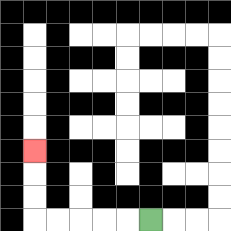{'start': '[6, 9]', 'end': '[1, 6]', 'path_directions': 'L,L,L,L,L,U,U,U', 'path_coordinates': '[[6, 9], [5, 9], [4, 9], [3, 9], [2, 9], [1, 9], [1, 8], [1, 7], [1, 6]]'}